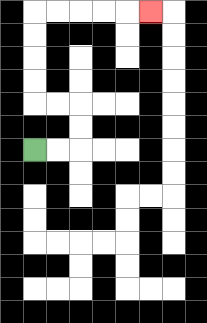{'start': '[1, 6]', 'end': '[6, 0]', 'path_directions': 'R,R,U,U,L,L,U,U,U,U,R,R,R,R,R', 'path_coordinates': '[[1, 6], [2, 6], [3, 6], [3, 5], [3, 4], [2, 4], [1, 4], [1, 3], [1, 2], [1, 1], [1, 0], [2, 0], [3, 0], [4, 0], [5, 0], [6, 0]]'}